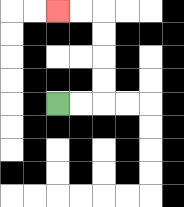{'start': '[2, 4]', 'end': '[2, 0]', 'path_directions': 'R,R,U,U,U,U,L,L', 'path_coordinates': '[[2, 4], [3, 4], [4, 4], [4, 3], [4, 2], [4, 1], [4, 0], [3, 0], [2, 0]]'}